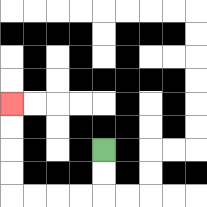{'start': '[4, 6]', 'end': '[0, 4]', 'path_directions': 'D,D,L,L,L,L,U,U,U,U', 'path_coordinates': '[[4, 6], [4, 7], [4, 8], [3, 8], [2, 8], [1, 8], [0, 8], [0, 7], [0, 6], [0, 5], [0, 4]]'}